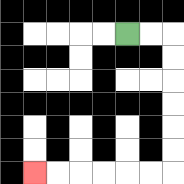{'start': '[5, 1]', 'end': '[1, 7]', 'path_directions': 'R,R,D,D,D,D,D,D,L,L,L,L,L,L', 'path_coordinates': '[[5, 1], [6, 1], [7, 1], [7, 2], [7, 3], [7, 4], [7, 5], [7, 6], [7, 7], [6, 7], [5, 7], [4, 7], [3, 7], [2, 7], [1, 7]]'}